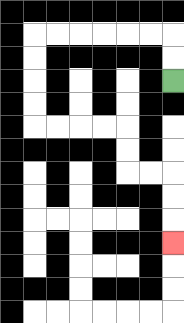{'start': '[7, 3]', 'end': '[7, 10]', 'path_directions': 'U,U,L,L,L,L,L,L,D,D,D,D,R,R,R,R,D,D,R,R,D,D,D', 'path_coordinates': '[[7, 3], [7, 2], [7, 1], [6, 1], [5, 1], [4, 1], [3, 1], [2, 1], [1, 1], [1, 2], [1, 3], [1, 4], [1, 5], [2, 5], [3, 5], [4, 5], [5, 5], [5, 6], [5, 7], [6, 7], [7, 7], [7, 8], [7, 9], [7, 10]]'}